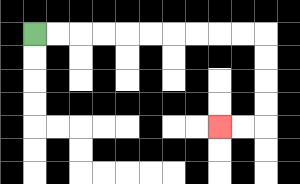{'start': '[1, 1]', 'end': '[9, 5]', 'path_directions': 'R,R,R,R,R,R,R,R,R,R,D,D,D,D,L,L', 'path_coordinates': '[[1, 1], [2, 1], [3, 1], [4, 1], [5, 1], [6, 1], [7, 1], [8, 1], [9, 1], [10, 1], [11, 1], [11, 2], [11, 3], [11, 4], [11, 5], [10, 5], [9, 5]]'}